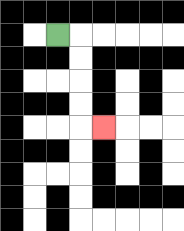{'start': '[2, 1]', 'end': '[4, 5]', 'path_directions': 'R,D,D,D,D,R', 'path_coordinates': '[[2, 1], [3, 1], [3, 2], [3, 3], [3, 4], [3, 5], [4, 5]]'}